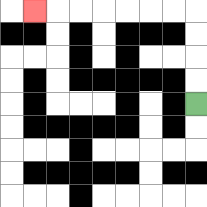{'start': '[8, 4]', 'end': '[1, 0]', 'path_directions': 'U,U,U,U,L,L,L,L,L,L,L', 'path_coordinates': '[[8, 4], [8, 3], [8, 2], [8, 1], [8, 0], [7, 0], [6, 0], [5, 0], [4, 0], [3, 0], [2, 0], [1, 0]]'}